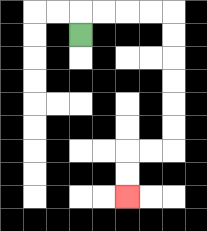{'start': '[3, 1]', 'end': '[5, 8]', 'path_directions': 'U,R,R,R,R,D,D,D,D,D,D,L,L,D,D', 'path_coordinates': '[[3, 1], [3, 0], [4, 0], [5, 0], [6, 0], [7, 0], [7, 1], [7, 2], [7, 3], [7, 4], [7, 5], [7, 6], [6, 6], [5, 6], [5, 7], [5, 8]]'}